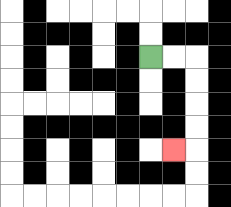{'start': '[6, 2]', 'end': '[7, 6]', 'path_directions': 'R,R,D,D,D,D,L', 'path_coordinates': '[[6, 2], [7, 2], [8, 2], [8, 3], [8, 4], [8, 5], [8, 6], [7, 6]]'}